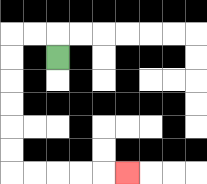{'start': '[2, 2]', 'end': '[5, 7]', 'path_directions': 'U,L,L,D,D,D,D,D,D,R,R,R,R,R', 'path_coordinates': '[[2, 2], [2, 1], [1, 1], [0, 1], [0, 2], [0, 3], [0, 4], [0, 5], [0, 6], [0, 7], [1, 7], [2, 7], [3, 7], [4, 7], [5, 7]]'}